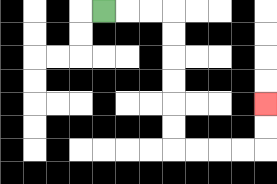{'start': '[4, 0]', 'end': '[11, 4]', 'path_directions': 'R,R,R,D,D,D,D,D,D,R,R,R,R,U,U', 'path_coordinates': '[[4, 0], [5, 0], [6, 0], [7, 0], [7, 1], [7, 2], [7, 3], [7, 4], [7, 5], [7, 6], [8, 6], [9, 6], [10, 6], [11, 6], [11, 5], [11, 4]]'}